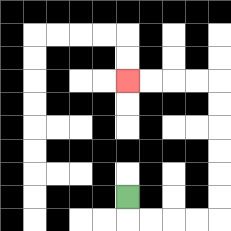{'start': '[5, 8]', 'end': '[5, 3]', 'path_directions': 'D,R,R,R,R,U,U,U,U,U,U,L,L,L,L', 'path_coordinates': '[[5, 8], [5, 9], [6, 9], [7, 9], [8, 9], [9, 9], [9, 8], [9, 7], [9, 6], [9, 5], [9, 4], [9, 3], [8, 3], [7, 3], [6, 3], [5, 3]]'}